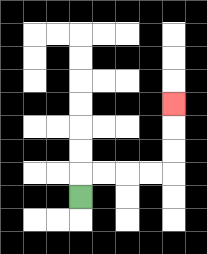{'start': '[3, 8]', 'end': '[7, 4]', 'path_directions': 'U,R,R,R,R,U,U,U', 'path_coordinates': '[[3, 8], [3, 7], [4, 7], [5, 7], [6, 7], [7, 7], [7, 6], [7, 5], [7, 4]]'}